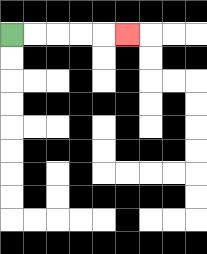{'start': '[0, 1]', 'end': '[5, 1]', 'path_directions': 'R,R,R,R,R', 'path_coordinates': '[[0, 1], [1, 1], [2, 1], [3, 1], [4, 1], [5, 1]]'}